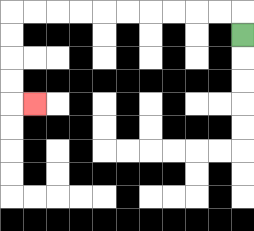{'start': '[10, 1]', 'end': '[1, 4]', 'path_directions': 'U,L,L,L,L,L,L,L,L,L,L,D,D,D,D,R', 'path_coordinates': '[[10, 1], [10, 0], [9, 0], [8, 0], [7, 0], [6, 0], [5, 0], [4, 0], [3, 0], [2, 0], [1, 0], [0, 0], [0, 1], [0, 2], [0, 3], [0, 4], [1, 4]]'}